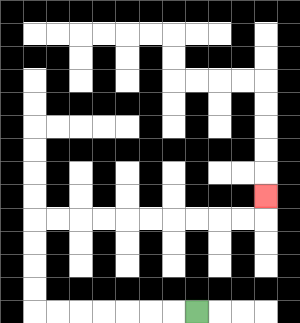{'start': '[8, 13]', 'end': '[11, 8]', 'path_directions': 'L,L,L,L,L,L,L,U,U,U,U,R,R,R,R,R,R,R,R,R,R,U', 'path_coordinates': '[[8, 13], [7, 13], [6, 13], [5, 13], [4, 13], [3, 13], [2, 13], [1, 13], [1, 12], [1, 11], [1, 10], [1, 9], [2, 9], [3, 9], [4, 9], [5, 9], [6, 9], [7, 9], [8, 9], [9, 9], [10, 9], [11, 9], [11, 8]]'}